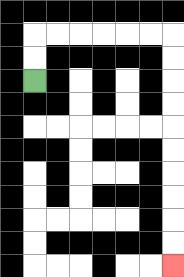{'start': '[1, 3]', 'end': '[7, 11]', 'path_directions': 'U,U,R,R,R,R,R,R,D,D,D,D,D,D,D,D,D,D', 'path_coordinates': '[[1, 3], [1, 2], [1, 1], [2, 1], [3, 1], [4, 1], [5, 1], [6, 1], [7, 1], [7, 2], [7, 3], [7, 4], [7, 5], [7, 6], [7, 7], [7, 8], [7, 9], [7, 10], [7, 11]]'}